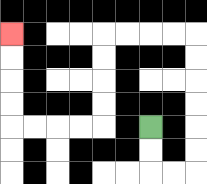{'start': '[6, 5]', 'end': '[0, 1]', 'path_directions': 'D,D,R,R,U,U,U,U,U,U,L,L,L,L,D,D,D,D,L,L,L,L,U,U,U,U', 'path_coordinates': '[[6, 5], [6, 6], [6, 7], [7, 7], [8, 7], [8, 6], [8, 5], [8, 4], [8, 3], [8, 2], [8, 1], [7, 1], [6, 1], [5, 1], [4, 1], [4, 2], [4, 3], [4, 4], [4, 5], [3, 5], [2, 5], [1, 5], [0, 5], [0, 4], [0, 3], [0, 2], [0, 1]]'}